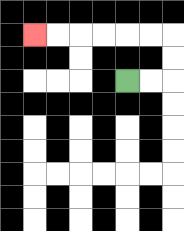{'start': '[5, 3]', 'end': '[1, 1]', 'path_directions': 'R,R,U,U,L,L,L,L,L,L', 'path_coordinates': '[[5, 3], [6, 3], [7, 3], [7, 2], [7, 1], [6, 1], [5, 1], [4, 1], [3, 1], [2, 1], [1, 1]]'}